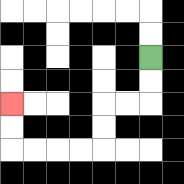{'start': '[6, 2]', 'end': '[0, 4]', 'path_directions': 'D,D,L,L,D,D,L,L,L,L,U,U', 'path_coordinates': '[[6, 2], [6, 3], [6, 4], [5, 4], [4, 4], [4, 5], [4, 6], [3, 6], [2, 6], [1, 6], [0, 6], [0, 5], [0, 4]]'}